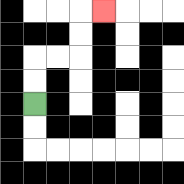{'start': '[1, 4]', 'end': '[4, 0]', 'path_directions': 'U,U,R,R,U,U,R', 'path_coordinates': '[[1, 4], [1, 3], [1, 2], [2, 2], [3, 2], [3, 1], [3, 0], [4, 0]]'}